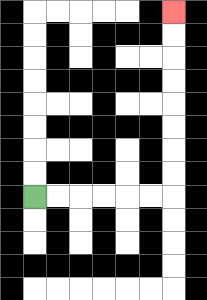{'start': '[1, 8]', 'end': '[7, 0]', 'path_directions': 'R,R,R,R,R,R,U,U,U,U,U,U,U,U', 'path_coordinates': '[[1, 8], [2, 8], [3, 8], [4, 8], [5, 8], [6, 8], [7, 8], [7, 7], [7, 6], [7, 5], [7, 4], [7, 3], [7, 2], [7, 1], [7, 0]]'}